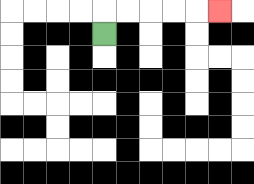{'start': '[4, 1]', 'end': '[9, 0]', 'path_directions': 'U,R,R,R,R,R', 'path_coordinates': '[[4, 1], [4, 0], [5, 0], [6, 0], [7, 0], [8, 0], [9, 0]]'}